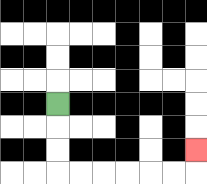{'start': '[2, 4]', 'end': '[8, 6]', 'path_directions': 'D,D,D,R,R,R,R,R,R,U', 'path_coordinates': '[[2, 4], [2, 5], [2, 6], [2, 7], [3, 7], [4, 7], [5, 7], [6, 7], [7, 7], [8, 7], [8, 6]]'}